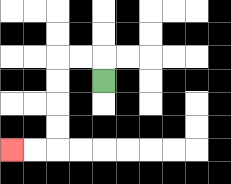{'start': '[4, 3]', 'end': '[0, 6]', 'path_directions': 'U,L,L,D,D,D,D,L,L', 'path_coordinates': '[[4, 3], [4, 2], [3, 2], [2, 2], [2, 3], [2, 4], [2, 5], [2, 6], [1, 6], [0, 6]]'}